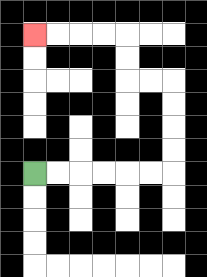{'start': '[1, 7]', 'end': '[1, 1]', 'path_directions': 'R,R,R,R,R,R,U,U,U,U,L,L,U,U,L,L,L,L', 'path_coordinates': '[[1, 7], [2, 7], [3, 7], [4, 7], [5, 7], [6, 7], [7, 7], [7, 6], [7, 5], [7, 4], [7, 3], [6, 3], [5, 3], [5, 2], [5, 1], [4, 1], [3, 1], [2, 1], [1, 1]]'}